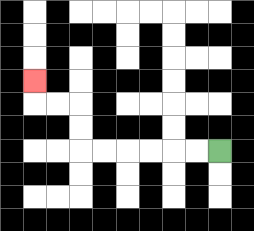{'start': '[9, 6]', 'end': '[1, 3]', 'path_directions': 'L,L,L,L,L,L,U,U,L,L,U', 'path_coordinates': '[[9, 6], [8, 6], [7, 6], [6, 6], [5, 6], [4, 6], [3, 6], [3, 5], [3, 4], [2, 4], [1, 4], [1, 3]]'}